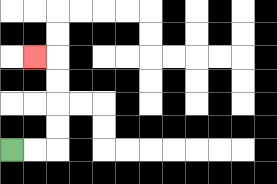{'start': '[0, 6]', 'end': '[1, 2]', 'path_directions': 'R,R,U,U,U,U,L', 'path_coordinates': '[[0, 6], [1, 6], [2, 6], [2, 5], [2, 4], [2, 3], [2, 2], [1, 2]]'}